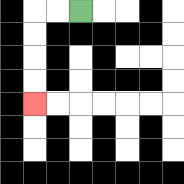{'start': '[3, 0]', 'end': '[1, 4]', 'path_directions': 'L,L,D,D,D,D', 'path_coordinates': '[[3, 0], [2, 0], [1, 0], [1, 1], [1, 2], [1, 3], [1, 4]]'}